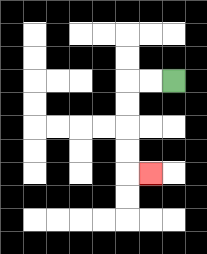{'start': '[7, 3]', 'end': '[6, 7]', 'path_directions': 'L,L,D,D,D,D,R', 'path_coordinates': '[[7, 3], [6, 3], [5, 3], [5, 4], [5, 5], [5, 6], [5, 7], [6, 7]]'}